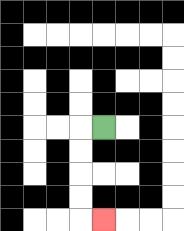{'start': '[4, 5]', 'end': '[4, 9]', 'path_directions': 'L,D,D,D,D,R', 'path_coordinates': '[[4, 5], [3, 5], [3, 6], [3, 7], [3, 8], [3, 9], [4, 9]]'}